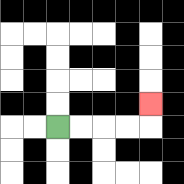{'start': '[2, 5]', 'end': '[6, 4]', 'path_directions': 'R,R,R,R,U', 'path_coordinates': '[[2, 5], [3, 5], [4, 5], [5, 5], [6, 5], [6, 4]]'}